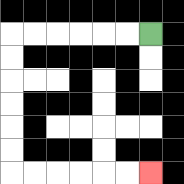{'start': '[6, 1]', 'end': '[6, 7]', 'path_directions': 'L,L,L,L,L,L,D,D,D,D,D,D,R,R,R,R,R,R', 'path_coordinates': '[[6, 1], [5, 1], [4, 1], [3, 1], [2, 1], [1, 1], [0, 1], [0, 2], [0, 3], [0, 4], [0, 5], [0, 6], [0, 7], [1, 7], [2, 7], [3, 7], [4, 7], [5, 7], [6, 7]]'}